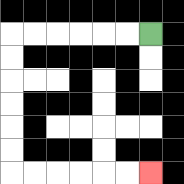{'start': '[6, 1]', 'end': '[6, 7]', 'path_directions': 'L,L,L,L,L,L,D,D,D,D,D,D,R,R,R,R,R,R', 'path_coordinates': '[[6, 1], [5, 1], [4, 1], [3, 1], [2, 1], [1, 1], [0, 1], [0, 2], [0, 3], [0, 4], [0, 5], [0, 6], [0, 7], [1, 7], [2, 7], [3, 7], [4, 7], [5, 7], [6, 7]]'}